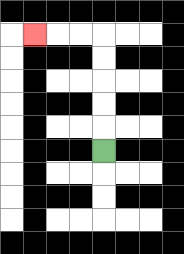{'start': '[4, 6]', 'end': '[1, 1]', 'path_directions': 'U,U,U,U,U,L,L,L', 'path_coordinates': '[[4, 6], [4, 5], [4, 4], [4, 3], [4, 2], [4, 1], [3, 1], [2, 1], [1, 1]]'}